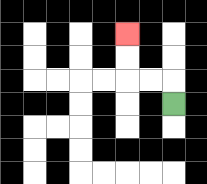{'start': '[7, 4]', 'end': '[5, 1]', 'path_directions': 'U,L,L,U,U', 'path_coordinates': '[[7, 4], [7, 3], [6, 3], [5, 3], [5, 2], [5, 1]]'}